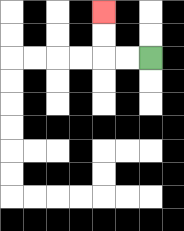{'start': '[6, 2]', 'end': '[4, 0]', 'path_directions': 'L,L,U,U', 'path_coordinates': '[[6, 2], [5, 2], [4, 2], [4, 1], [4, 0]]'}